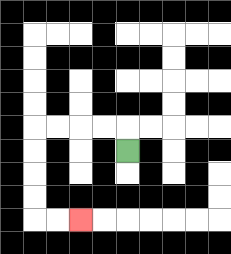{'start': '[5, 6]', 'end': '[3, 9]', 'path_directions': 'U,L,L,L,L,D,D,D,D,R,R', 'path_coordinates': '[[5, 6], [5, 5], [4, 5], [3, 5], [2, 5], [1, 5], [1, 6], [1, 7], [1, 8], [1, 9], [2, 9], [3, 9]]'}